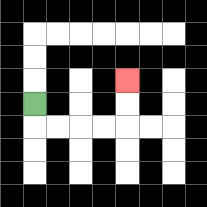{'start': '[1, 4]', 'end': '[5, 3]', 'path_directions': 'D,R,R,R,R,U,U', 'path_coordinates': '[[1, 4], [1, 5], [2, 5], [3, 5], [4, 5], [5, 5], [5, 4], [5, 3]]'}